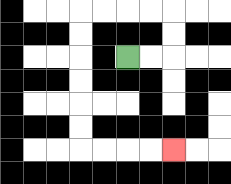{'start': '[5, 2]', 'end': '[7, 6]', 'path_directions': 'R,R,U,U,L,L,L,L,D,D,D,D,D,D,R,R,R,R', 'path_coordinates': '[[5, 2], [6, 2], [7, 2], [7, 1], [7, 0], [6, 0], [5, 0], [4, 0], [3, 0], [3, 1], [3, 2], [3, 3], [3, 4], [3, 5], [3, 6], [4, 6], [5, 6], [6, 6], [7, 6]]'}